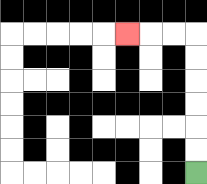{'start': '[8, 7]', 'end': '[5, 1]', 'path_directions': 'U,U,U,U,U,U,L,L,L', 'path_coordinates': '[[8, 7], [8, 6], [8, 5], [8, 4], [8, 3], [8, 2], [8, 1], [7, 1], [6, 1], [5, 1]]'}